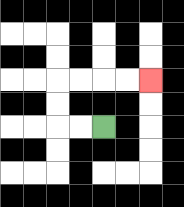{'start': '[4, 5]', 'end': '[6, 3]', 'path_directions': 'L,L,U,U,R,R,R,R', 'path_coordinates': '[[4, 5], [3, 5], [2, 5], [2, 4], [2, 3], [3, 3], [4, 3], [5, 3], [6, 3]]'}